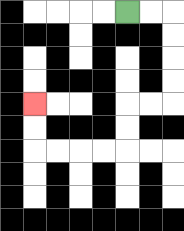{'start': '[5, 0]', 'end': '[1, 4]', 'path_directions': 'R,R,D,D,D,D,L,L,D,D,L,L,L,L,U,U', 'path_coordinates': '[[5, 0], [6, 0], [7, 0], [7, 1], [7, 2], [7, 3], [7, 4], [6, 4], [5, 4], [5, 5], [5, 6], [4, 6], [3, 6], [2, 6], [1, 6], [1, 5], [1, 4]]'}